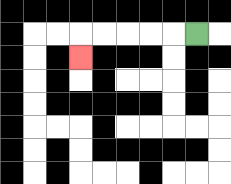{'start': '[8, 1]', 'end': '[3, 2]', 'path_directions': 'L,L,L,L,L,D', 'path_coordinates': '[[8, 1], [7, 1], [6, 1], [5, 1], [4, 1], [3, 1], [3, 2]]'}